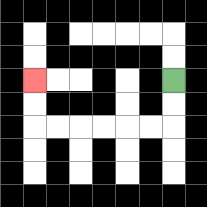{'start': '[7, 3]', 'end': '[1, 3]', 'path_directions': 'D,D,L,L,L,L,L,L,U,U', 'path_coordinates': '[[7, 3], [7, 4], [7, 5], [6, 5], [5, 5], [4, 5], [3, 5], [2, 5], [1, 5], [1, 4], [1, 3]]'}